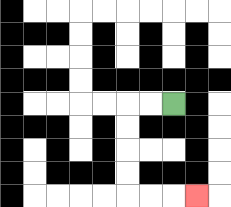{'start': '[7, 4]', 'end': '[8, 8]', 'path_directions': 'L,L,D,D,D,D,R,R,R', 'path_coordinates': '[[7, 4], [6, 4], [5, 4], [5, 5], [5, 6], [5, 7], [5, 8], [6, 8], [7, 8], [8, 8]]'}